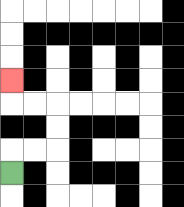{'start': '[0, 7]', 'end': '[0, 3]', 'path_directions': 'U,R,R,U,U,L,L,U', 'path_coordinates': '[[0, 7], [0, 6], [1, 6], [2, 6], [2, 5], [2, 4], [1, 4], [0, 4], [0, 3]]'}